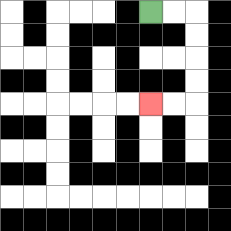{'start': '[6, 0]', 'end': '[6, 4]', 'path_directions': 'R,R,D,D,D,D,L,L', 'path_coordinates': '[[6, 0], [7, 0], [8, 0], [8, 1], [8, 2], [8, 3], [8, 4], [7, 4], [6, 4]]'}